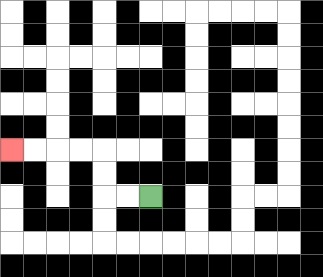{'start': '[6, 8]', 'end': '[0, 6]', 'path_directions': 'L,L,U,U,L,L,L,L', 'path_coordinates': '[[6, 8], [5, 8], [4, 8], [4, 7], [4, 6], [3, 6], [2, 6], [1, 6], [0, 6]]'}